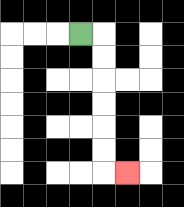{'start': '[3, 1]', 'end': '[5, 7]', 'path_directions': 'R,D,D,D,D,D,D,R', 'path_coordinates': '[[3, 1], [4, 1], [4, 2], [4, 3], [4, 4], [4, 5], [4, 6], [4, 7], [5, 7]]'}